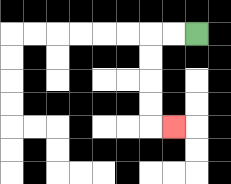{'start': '[8, 1]', 'end': '[7, 5]', 'path_directions': 'L,L,D,D,D,D,R', 'path_coordinates': '[[8, 1], [7, 1], [6, 1], [6, 2], [6, 3], [6, 4], [6, 5], [7, 5]]'}